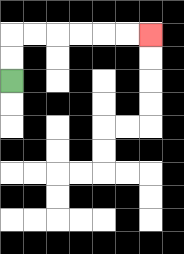{'start': '[0, 3]', 'end': '[6, 1]', 'path_directions': 'U,U,R,R,R,R,R,R', 'path_coordinates': '[[0, 3], [0, 2], [0, 1], [1, 1], [2, 1], [3, 1], [4, 1], [5, 1], [6, 1]]'}